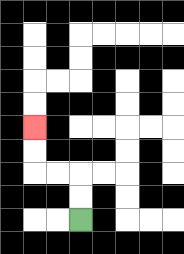{'start': '[3, 9]', 'end': '[1, 5]', 'path_directions': 'U,U,L,L,U,U', 'path_coordinates': '[[3, 9], [3, 8], [3, 7], [2, 7], [1, 7], [1, 6], [1, 5]]'}